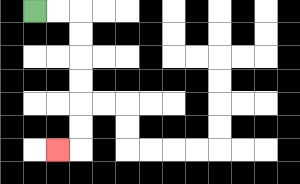{'start': '[1, 0]', 'end': '[2, 6]', 'path_directions': 'R,R,D,D,D,D,D,D,L', 'path_coordinates': '[[1, 0], [2, 0], [3, 0], [3, 1], [3, 2], [3, 3], [3, 4], [3, 5], [3, 6], [2, 6]]'}